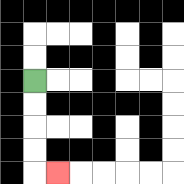{'start': '[1, 3]', 'end': '[2, 7]', 'path_directions': 'D,D,D,D,R', 'path_coordinates': '[[1, 3], [1, 4], [1, 5], [1, 6], [1, 7], [2, 7]]'}